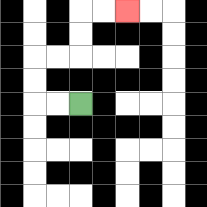{'start': '[3, 4]', 'end': '[5, 0]', 'path_directions': 'L,L,U,U,R,R,U,U,R,R', 'path_coordinates': '[[3, 4], [2, 4], [1, 4], [1, 3], [1, 2], [2, 2], [3, 2], [3, 1], [3, 0], [4, 0], [5, 0]]'}